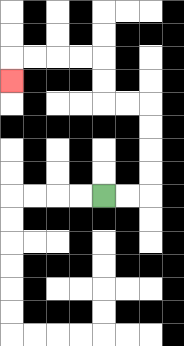{'start': '[4, 8]', 'end': '[0, 3]', 'path_directions': 'R,R,U,U,U,U,L,L,U,U,L,L,L,L,D', 'path_coordinates': '[[4, 8], [5, 8], [6, 8], [6, 7], [6, 6], [6, 5], [6, 4], [5, 4], [4, 4], [4, 3], [4, 2], [3, 2], [2, 2], [1, 2], [0, 2], [0, 3]]'}